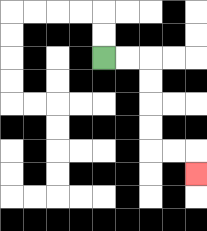{'start': '[4, 2]', 'end': '[8, 7]', 'path_directions': 'R,R,D,D,D,D,R,R,D', 'path_coordinates': '[[4, 2], [5, 2], [6, 2], [6, 3], [6, 4], [6, 5], [6, 6], [7, 6], [8, 6], [8, 7]]'}